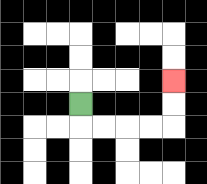{'start': '[3, 4]', 'end': '[7, 3]', 'path_directions': 'D,R,R,R,R,U,U', 'path_coordinates': '[[3, 4], [3, 5], [4, 5], [5, 5], [6, 5], [7, 5], [7, 4], [7, 3]]'}